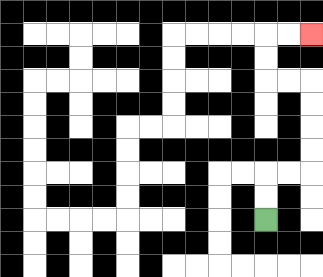{'start': '[11, 9]', 'end': '[13, 1]', 'path_directions': 'U,U,R,R,U,U,U,U,L,L,U,U,R,R', 'path_coordinates': '[[11, 9], [11, 8], [11, 7], [12, 7], [13, 7], [13, 6], [13, 5], [13, 4], [13, 3], [12, 3], [11, 3], [11, 2], [11, 1], [12, 1], [13, 1]]'}